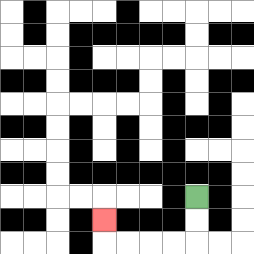{'start': '[8, 8]', 'end': '[4, 9]', 'path_directions': 'D,D,L,L,L,L,U', 'path_coordinates': '[[8, 8], [8, 9], [8, 10], [7, 10], [6, 10], [5, 10], [4, 10], [4, 9]]'}